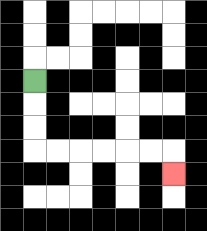{'start': '[1, 3]', 'end': '[7, 7]', 'path_directions': 'D,D,D,R,R,R,R,R,R,D', 'path_coordinates': '[[1, 3], [1, 4], [1, 5], [1, 6], [2, 6], [3, 6], [4, 6], [5, 6], [6, 6], [7, 6], [7, 7]]'}